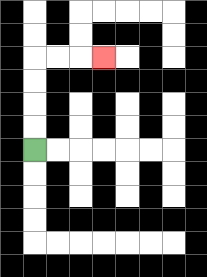{'start': '[1, 6]', 'end': '[4, 2]', 'path_directions': 'U,U,U,U,R,R,R', 'path_coordinates': '[[1, 6], [1, 5], [1, 4], [1, 3], [1, 2], [2, 2], [3, 2], [4, 2]]'}